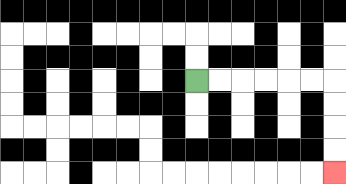{'start': '[8, 3]', 'end': '[14, 7]', 'path_directions': 'R,R,R,R,R,R,D,D,D,D', 'path_coordinates': '[[8, 3], [9, 3], [10, 3], [11, 3], [12, 3], [13, 3], [14, 3], [14, 4], [14, 5], [14, 6], [14, 7]]'}